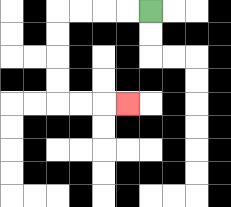{'start': '[6, 0]', 'end': '[5, 4]', 'path_directions': 'L,L,L,L,D,D,D,D,R,R,R', 'path_coordinates': '[[6, 0], [5, 0], [4, 0], [3, 0], [2, 0], [2, 1], [2, 2], [2, 3], [2, 4], [3, 4], [4, 4], [5, 4]]'}